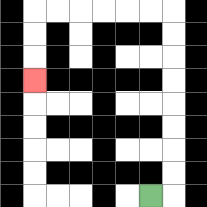{'start': '[6, 8]', 'end': '[1, 3]', 'path_directions': 'R,U,U,U,U,U,U,U,U,L,L,L,L,L,L,D,D,D', 'path_coordinates': '[[6, 8], [7, 8], [7, 7], [7, 6], [7, 5], [7, 4], [7, 3], [7, 2], [7, 1], [7, 0], [6, 0], [5, 0], [4, 0], [3, 0], [2, 0], [1, 0], [1, 1], [1, 2], [1, 3]]'}